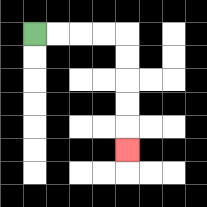{'start': '[1, 1]', 'end': '[5, 6]', 'path_directions': 'R,R,R,R,D,D,D,D,D', 'path_coordinates': '[[1, 1], [2, 1], [3, 1], [4, 1], [5, 1], [5, 2], [5, 3], [5, 4], [5, 5], [5, 6]]'}